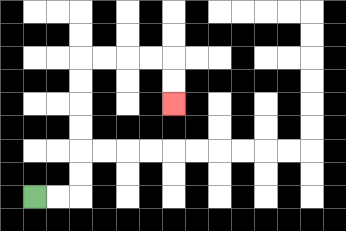{'start': '[1, 8]', 'end': '[7, 4]', 'path_directions': 'R,R,U,U,U,U,U,U,R,R,R,R,D,D', 'path_coordinates': '[[1, 8], [2, 8], [3, 8], [3, 7], [3, 6], [3, 5], [3, 4], [3, 3], [3, 2], [4, 2], [5, 2], [6, 2], [7, 2], [7, 3], [7, 4]]'}